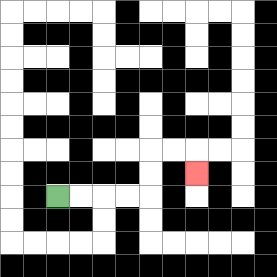{'start': '[2, 8]', 'end': '[8, 7]', 'path_directions': 'R,R,R,R,U,U,R,R,D', 'path_coordinates': '[[2, 8], [3, 8], [4, 8], [5, 8], [6, 8], [6, 7], [6, 6], [7, 6], [8, 6], [8, 7]]'}